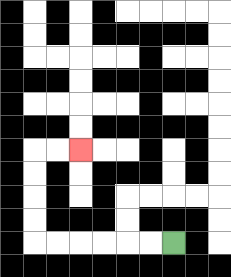{'start': '[7, 10]', 'end': '[3, 6]', 'path_directions': 'L,L,L,L,L,L,U,U,U,U,R,R', 'path_coordinates': '[[7, 10], [6, 10], [5, 10], [4, 10], [3, 10], [2, 10], [1, 10], [1, 9], [1, 8], [1, 7], [1, 6], [2, 6], [3, 6]]'}